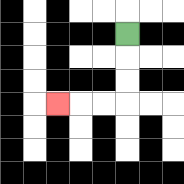{'start': '[5, 1]', 'end': '[2, 4]', 'path_directions': 'D,D,D,L,L,L', 'path_coordinates': '[[5, 1], [5, 2], [5, 3], [5, 4], [4, 4], [3, 4], [2, 4]]'}